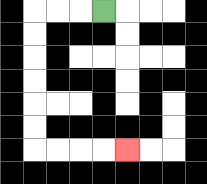{'start': '[4, 0]', 'end': '[5, 6]', 'path_directions': 'L,L,L,D,D,D,D,D,D,R,R,R,R', 'path_coordinates': '[[4, 0], [3, 0], [2, 0], [1, 0], [1, 1], [1, 2], [1, 3], [1, 4], [1, 5], [1, 6], [2, 6], [3, 6], [4, 6], [5, 6]]'}